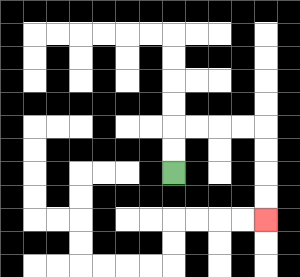{'start': '[7, 7]', 'end': '[11, 9]', 'path_directions': 'U,U,R,R,R,R,D,D,D,D', 'path_coordinates': '[[7, 7], [7, 6], [7, 5], [8, 5], [9, 5], [10, 5], [11, 5], [11, 6], [11, 7], [11, 8], [11, 9]]'}